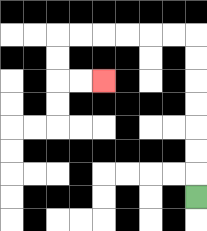{'start': '[8, 8]', 'end': '[4, 3]', 'path_directions': 'U,U,U,U,U,U,U,L,L,L,L,L,L,D,D,R,R', 'path_coordinates': '[[8, 8], [8, 7], [8, 6], [8, 5], [8, 4], [8, 3], [8, 2], [8, 1], [7, 1], [6, 1], [5, 1], [4, 1], [3, 1], [2, 1], [2, 2], [2, 3], [3, 3], [4, 3]]'}